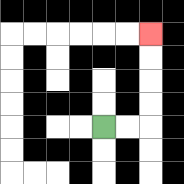{'start': '[4, 5]', 'end': '[6, 1]', 'path_directions': 'R,R,U,U,U,U', 'path_coordinates': '[[4, 5], [5, 5], [6, 5], [6, 4], [6, 3], [6, 2], [6, 1]]'}